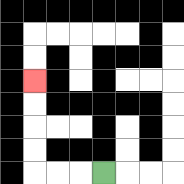{'start': '[4, 7]', 'end': '[1, 3]', 'path_directions': 'L,L,L,U,U,U,U', 'path_coordinates': '[[4, 7], [3, 7], [2, 7], [1, 7], [1, 6], [1, 5], [1, 4], [1, 3]]'}